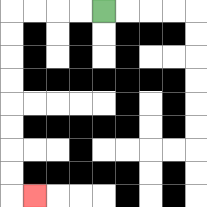{'start': '[4, 0]', 'end': '[1, 8]', 'path_directions': 'L,L,L,L,D,D,D,D,D,D,D,D,R', 'path_coordinates': '[[4, 0], [3, 0], [2, 0], [1, 0], [0, 0], [0, 1], [0, 2], [0, 3], [0, 4], [0, 5], [0, 6], [0, 7], [0, 8], [1, 8]]'}